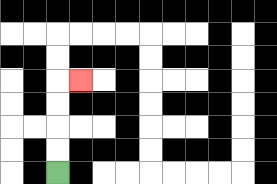{'start': '[2, 7]', 'end': '[3, 3]', 'path_directions': 'U,U,U,U,R', 'path_coordinates': '[[2, 7], [2, 6], [2, 5], [2, 4], [2, 3], [3, 3]]'}